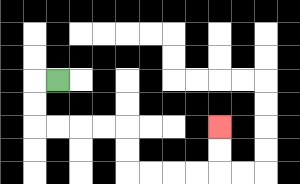{'start': '[2, 3]', 'end': '[9, 5]', 'path_directions': 'L,D,D,R,R,R,R,D,D,R,R,R,R,U,U', 'path_coordinates': '[[2, 3], [1, 3], [1, 4], [1, 5], [2, 5], [3, 5], [4, 5], [5, 5], [5, 6], [5, 7], [6, 7], [7, 7], [8, 7], [9, 7], [9, 6], [9, 5]]'}